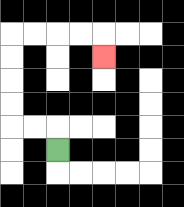{'start': '[2, 6]', 'end': '[4, 2]', 'path_directions': 'U,L,L,U,U,U,U,R,R,R,R,D', 'path_coordinates': '[[2, 6], [2, 5], [1, 5], [0, 5], [0, 4], [0, 3], [0, 2], [0, 1], [1, 1], [2, 1], [3, 1], [4, 1], [4, 2]]'}